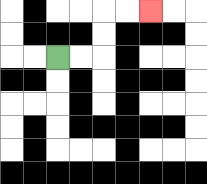{'start': '[2, 2]', 'end': '[6, 0]', 'path_directions': 'R,R,U,U,R,R', 'path_coordinates': '[[2, 2], [3, 2], [4, 2], [4, 1], [4, 0], [5, 0], [6, 0]]'}